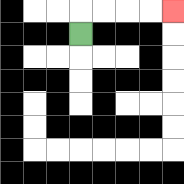{'start': '[3, 1]', 'end': '[7, 0]', 'path_directions': 'U,R,R,R,R', 'path_coordinates': '[[3, 1], [3, 0], [4, 0], [5, 0], [6, 0], [7, 0]]'}